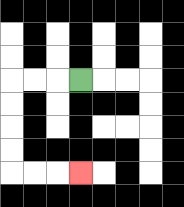{'start': '[3, 3]', 'end': '[3, 7]', 'path_directions': 'L,L,L,D,D,D,D,R,R,R', 'path_coordinates': '[[3, 3], [2, 3], [1, 3], [0, 3], [0, 4], [0, 5], [0, 6], [0, 7], [1, 7], [2, 7], [3, 7]]'}